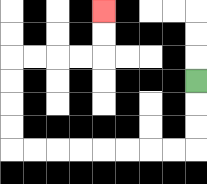{'start': '[8, 3]', 'end': '[4, 0]', 'path_directions': 'D,D,D,L,L,L,L,L,L,L,L,U,U,U,U,R,R,R,R,U,U', 'path_coordinates': '[[8, 3], [8, 4], [8, 5], [8, 6], [7, 6], [6, 6], [5, 6], [4, 6], [3, 6], [2, 6], [1, 6], [0, 6], [0, 5], [0, 4], [0, 3], [0, 2], [1, 2], [2, 2], [3, 2], [4, 2], [4, 1], [4, 0]]'}